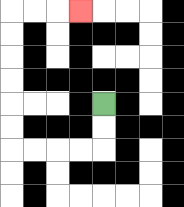{'start': '[4, 4]', 'end': '[3, 0]', 'path_directions': 'D,D,L,L,L,L,U,U,U,U,U,U,R,R,R', 'path_coordinates': '[[4, 4], [4, 5], [4, 6], [3, 6], [2, 6], [1, 6], [0, 6], [0, 5], [0, 4], [0, 3], [0, 2], [0, 1], [0, 0], [1, 0], [2, 0], [3, 0]]'}